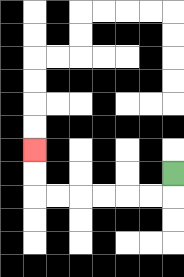{'start': '[7, 7]', 'end': '[1, 6]', 'path_directions': 'D,L,L,L,L,L,L,U,U', 'path_coordinates': '[[7, 7], [7, 8], [6, 8], [5, 8], [4, 8], [3, 8], [2, 8], [1, 8], [1, 7], [1, 6]]'}